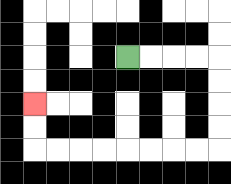{'start': '[5, 2]', 'end': '[1, 4]', 'path_directions': 'R,R,R,R,D,D,D,D,L,L,L,L,L,L,L,L,U,U', 'path_coordinates': '[[5, 2], [6, 2], [7, 2], [8, 2], [9, 2], [9, 3], [9, 4], [9, 5], [9, 6], [8, 6], [7, 6], [6, 6], [5, 6], [4, 6], [3, 6], [2, 6], [1, 6], [1, 5], [1, 4]]'}